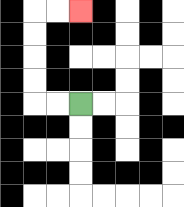{'start': '[3, 4]', 'end': '[3, 0]', 'path_directions': 'L,L,U,U,U,U,R,R', 'path_coordinates': '[[3, 4], [2, 4], [1, 4], [1, 3], [1, 2], [1, 1], [1, 0], [2, 0], [3, 0]]'}